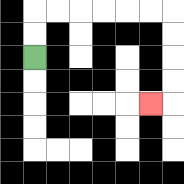{'start': '[1, 2]', 'end': '[6, 4]', 'path_directions': 'U,U,R,R,R,R,R,R,D,D,D,D,L', 'path_coordinates': '[[1, 2], [1, 1], [1, 0], [2, 0], [3, 0], [4, 0], [5, 0], [6, 0], [7, 0], [7, 1], [7, 2], [7, 3], [7, 4], [6, 4]]'}